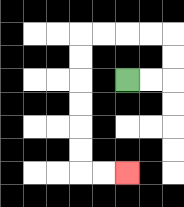{'start': '[5, 3]', 'end': '[5, 7]', 'path_directions': 'R,R,U,U,L,L,L,L,D,D,D,D,D,D,R,R', 'path_coordinates': '[[5, 3], [6, 3], [7, 3], [7, 2], [7, 1], [6, 1], [5, 1], [4, 1], [3, 1], [3, 2], [3, 3], [3, 4], [3, 5], [3, 6], [3, 7], [4, 7], [5, 7]]'}